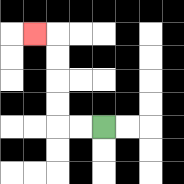{'start': '[4, 5]', 'end': '[1, 1]', 'path_directions': 'L,L,U,U,U,U,L', 'path_coordinates': '[[4, 5], [3, 5], [2, 5], [2, 4], [2, 3], [2, 2], [2, 1], [1, 1]]'}